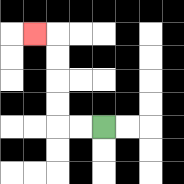{'start': '[4, 5]', 'end': '[1, 1]', 'path_directions': 'L,L,U,U,U,U,L', 'path_coordinates': '[[4, 5], [3, 5], [2, 5], [2, 4], [2, 3], [2, 2], [2, 1], [1, 1]]'}